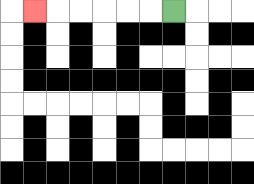{'start': '[7, 0]', 'end': '[1, 0]', 'path_directions': 'L,L,L,L,L,L', 'path_coordinates': '[[7, 0], [6, 0], [5, 0], [4, 0], [3, 0], [2, 0], [1, 0]]'}